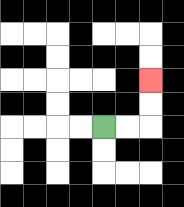{'start': '[4, 5]', 'end': '[6, 3]', 'path_directions': 'R,R,U,U', 'path_coordinates': '[[4, 5], [5, 5], [6, 5], [6, 4], [6, 3]]'}